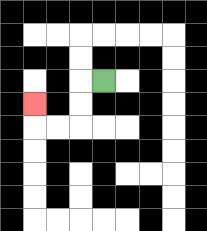{'start': '[4, 3]', 'end': '[1, 4]', 'path_directions': 'L,D,D,L,L,U', 'path_coordinates': '[[4, 3], [3, 3], [3, 4], [3, 5], [2, 5], [1, 5], [1, 4]]'}